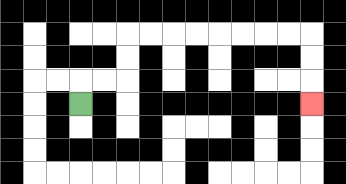{'start': '[3, 4]', 'end': '[13, 4]', 'path_directions': 'U,R,R,U,U,R,R,R,R,R,R,R,R,D,D,D', 'path_coordinates': '[[3, 4], [3, 3], [4, 3], [5, 3], [5, 2], [5, 1], [6, 1], [7, 1], [8, 1], [9, 1], [10, 1], [11, 1], [12, 1], [13, 1], [13, 2], [13, 3], [13, 4]]'}